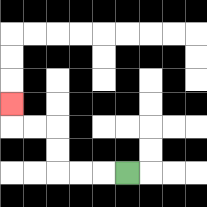{'start': '[5, 7]', 'end': '[0, 4]', 'path_directions': 'L,L,L,U,U,L,L,U', 'path_coordinates': '[[5, 7], [4, 7], [3, 7], [2, 7], [2, 6], [2, 5], [1, 5], [0, 5], [0, 4]]'}